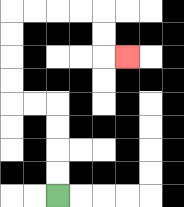{'start': '[2, 8]', 'end': '[5, 2]', 'path_directions': 'U,U,U,U,L,L,U,U,U,U,R,R,R,R,D,D,R', 'path_coordinates': '[[2, 8], [2, 7], [2, 6], [2, 5], [2, 4], [1, 4], [0, 4], [0, 3], [0, 2], [0, 1], [0, 0], [1, 0], [2, 0], [3, 0], [4, 0], [4, 1], [4, 2], [5, 2]]'}